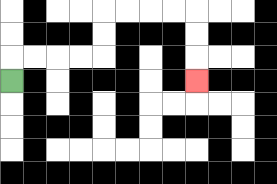{'start': '[0, 3]', 'end': '[8, 3]', 'path_directions': 'U,R,R,R,R,U,U,R,R,R,R,D,D,D', 'path_coordinates': '[[0, 3], [0, 2], [1, 2], [2, 2], [3, 2], [4, 2], [4, 1], [4, 0], [5, 0], [6, 0], [7, 0], [8, 0], [8, 1], [8, 2], [8, 3]]'}